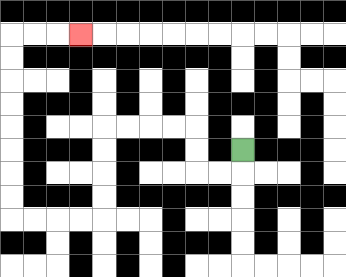{'start': '[10, 6]', 'end': '[3, 1]', 'path_directions': 'D,L,L,U,U,L,L,L,L,D,D,D,D,L,L,L,L,U,U,U,U,U,U,U,U,R,R,R', 'path_coordinates': '[[10, 6], [10, 7], [9, 7], [8, 7], [8, 6], [8, 5], [7, 5], [6, 5], [5, 5], [4, 5], [4, 6], [4, 7], [4, 8], [4, 9], [3, 9], [2, 9], [1, 9], [0, 9], [0, 8], [0, 7], [0, 6], [0, 5], [0, 4], [0, 3], [0, 2], [0, 1], [1, 1], [2, 1], [3, 1]]'}